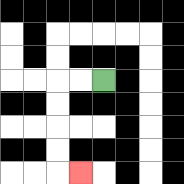{'start': '[4, 3]', 'end': '[3, 7]', 'path_directions': 'L,L,D,D,D,D,R', 'path_coordinates': '[[4, 3], [3, 3], [2, 3], [2, 4], [2, 5], [2, 6], [2, 7], [3, 7]]'}